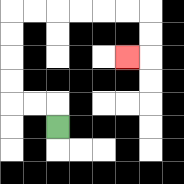{'start': '[2, 5]', 'end': '[5, 2]', 'path_directions': 'U,L,L,U,U,U,U,R,R,R,R,R,R,D,D,L', 'path_coordinates': '[[2, 5], [2, 4], [1, 4], [0, 4], [0, 3], [0, 2], [0, 1], [0, 0], [1, 0], [2, 0], [3, 0], [4, 0], [5, 0], [6, 0], [6, 1], [6, 2], [5, 2]]'}